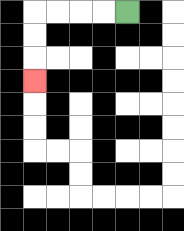{'start': '[5, 0]', 'end': '[1, 3]', 'path_directions': 'L,L,L,L,D,D,D', 'path_coordinates': '[[5, 0], [4, 0], [3, 0], [2, 0], [1, 0], [1, 1], [1, 2], [1, 3]]'}